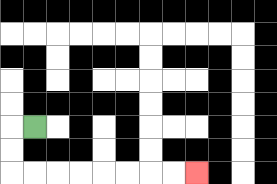{'start': '[1, 5]', 'end': '[8, 7]', 'path_directions': 'L,D,D,R,R,R,R,R,R,R,R', 'path_coordinates': '[[1, 5], [0, 5], [0, 6], [0, 7], [1, 7], [2, 7], [3, 7], [4, 7], [5, 7], [6, 7], [7, 7], [8, 7]]'}